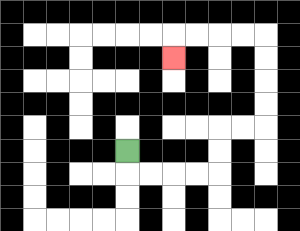{'start': '[5, 6]', 'end': '[7, 2]', 'path_directions': 'D,R,R,R,R,U,U,R,R,U,U,U,U,L,L,L,L,D', 'path_coordinates': '[[5, 6], [5, 7], [6, 7], [7, 7], [8, 7], [9, 7], [9, 6], [9, 5], [10, 5], [11, 5], [11, 4], [11, 3], [11, 2], [11, 1], [10, 1], [9, 1], [8, 1], [7, 1], [7, 2]]'}